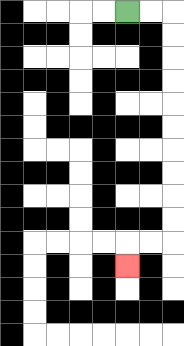{'start': '[5, 0]', 'end': '[5, 11]', 'path_directions': 'R,R,D,D,D,D,D,D,D,D,D,D,L,L,D', 'path_coordinates': '[[5, 0], [6, 0], [7, 0], [7, 1], [7, 2], [7, 3], [7, 4], [7, 5], [7, 6], [7, 7], [7, 8], [7, 9], [7, 10], [6, 10], [5, 10], [5, 11]]'}